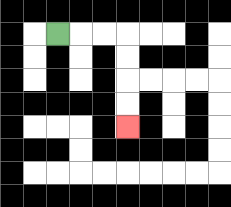{'start': '[2, 1]', 'end': '[5, 5]', 'path_directions': 'R,R,R,D,D,D,D', 'path_coordinates': '[[2, 1], [3, 1], [4, 1], [5, 1], [5, 2], [5, 3], [5, 4], [5, 5]]'}